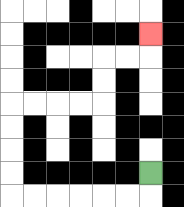{'start': '[6, 7]', 'end': '[6, 1]', 'path_directions': 'D,L,L,L,L,L,L,U,U,U,U,R,R,R,R,U,U,R,R,U', 'path_coordinates': '[[6, 7], [6, 8], [5, 8], [4, 8], [3, 8], [2, 8], [1, 8], [0, 8], [0, 7], [0, 6], [0, 5], [0, 4], [1, 4], [2, 4], [3, 4], [4, 4], [4, 3], [4, 2], [5, 2], [6, 2], [6, 1]]'}